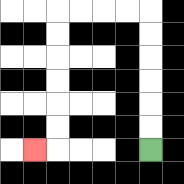{'start': '[6, 6]', 'end': '[1, 6]', 'path_directions': 'U,U,U,U,U,U,L,L,L,L,D,D,D,D,D,D,L', 'path_coordinates': '[[6, 6], [6, 5], [6, 4], [6, 3], [6, 2], [6, 1], [6, 0], [5, 0], [4, 0], [3, 0], [2, 0], [2, 1], [2, 2], [2, 3], [2, 4], [2, 5], [2, 6], [1, 6]]'}